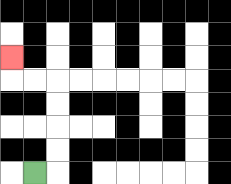{'start': '[1, 7]', 'end': '[0, 2]', 'path_directions': 'R,U,U,U,U,L,L,U', 'path_coordinates': '[[1, 7], [2, 7], [2, 6], [2, 5], [2, 4], [2, 3], [1, 3], [0, 3], [0, 2]]'}